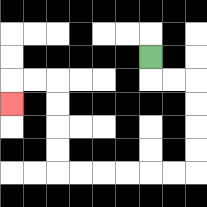{'start': '[6, 2]', 'end': '[0, 4]', 'path_directions': 'D,R,R,D,D,D,D,L,L,L,L,L,L,U,U,U,U,L,L,D', 'path_coordinates': '[[6, 2], [6, 3], [7, 3], [8, 3], [8, 4], [8, 5], [8, 6], [8, 7], [7, 7], [6, 7], [5, 7], [4, 7], [3, 7], [2, 7], [2, 6], [2, 5], [2, 4], [2, 3], [1, 3], [0, 3], [0, 4]]'}